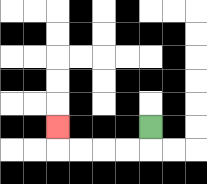{'start': '[6, 5]', 'end': '[2, 5]', 'path_directions': 'D,L,L,L,L,U', 'path_coordinates': '[[6, 5], [6, 6], [5, 6], [4, 6], [3, 6], [2, 6], [2, 5]]'}